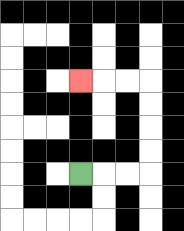{'start': '[3, 7]', 'end': '[3, 3]', 'path_directions': 'R,R,R,U,U,U,U,L,L,L', 'path_coordinates': '[[3, 7], [4, 7], [5, 7], [6, 7], [6, 6], [6, 5], [6, 4], [6, 3], [5, 3], [4, 3], [3, 3]]'}